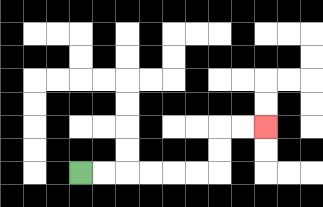{'start': '[3, 7]', 'end': '[11, 5]', 'path_directions': 'R,R,R,R,R,R,U,U,R,R', 'path_coordinates': '[[3, 7], [4, 7], [5, 7], [6, 7], [7, 7], [8, 7], [9, 7], [9, 6], [9, 5], [10, 5], [11, 5]]'}